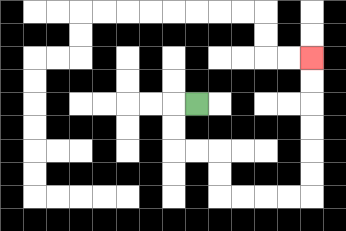{'start': '[8, 4]', 'end': '[13, 2]', 'path_directions': 'L,D,D,R,R,D,D,R,R,R,R,U,U,U,U,U,U', 'path_coordinates': '[[8, 4], [7, 4], [7, 5], [7, 6], [8, 6], [9, 6], [9, 7], [9, 8], [10, 8], [11, 8], [12, 8], [13, 8], [13, 7], [13, 6], [13, 5], [13, 4], [13, 3], [13, 2]]'}